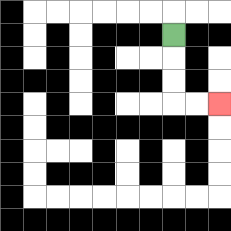{'start': '[7, 1]', 'end': '[9, 4]', 'path_directions': 'D,D,D,R,R', 'path_coordinates': '[[7, 1], [7, 2], [7, 3], [7, 4], [8, 4], [9, 4]]'}